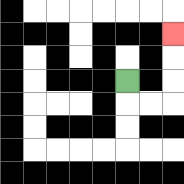{'start': '[5, 3]', 'end': '[7, 1]', 'path_directions': 'D,R,R,U,U,U', 'path_coordinates': '[[5, 3], [5, 4], [6, 4], [7, 4], [7, 3], [7, 2], [7, 1]]'}